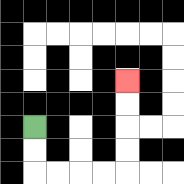{'start': '[1, 5]', 'end': '[5, 3]', 'path_directions': 'D,D,R,R,R,R,U,U,U,U', 'path_coordinates': '[[1, 5], [1, 6], [1, 7], [2, 7], [3, 7], [4, 7], [5, 7], [5, 6], [5, 5], [5, 4], [5, 3]]'}